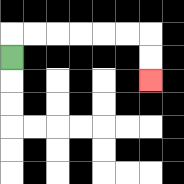{'start': '[0, 2]', 'end': '[6, 3]', 'path_directions': 'U,R,R,R,R,R,R,D,D', 'path_coordinates': '[[0, 2], [0, 1], [1, 1], [2, 1], [3, 1], [4, 1], [5, 1], [6, 1], [6, 2], [6, 3]]'}